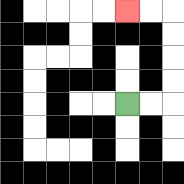{'start': '[5, 4]', 'end': '[5, 0]', 'path_directions': 'R,R,U,U,U,U,L,L', 'path_coordinates': '[[5, 4], [6, 4], [7, 4], [7, 3], [7, 2], [7, 1], [7, 0], [6, 0], [5, 0]]'}